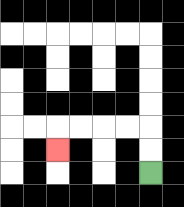{'start': '[6, 7]', 'end': '[2, 6]', 'path_directions': 'U,U,L,L,L,L,D', 'path_coordinates': '[[6, 7], [6, 6], [6, 5], [5, 5], [4, 5], [3, 5], [2, 5], [2, 6]]'}